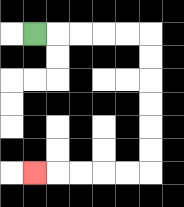{'start': '[1, 1]', 'end': '[1, 7]', 'path_directions': 'R,R,R,R,R,D,D,D,D,D,D,L,L,L,L,L', 'path_coordinates': '[[1, 1], [2, 1], [3, 1], [4, 1], [5, 1], [6, 1], [6, 2], [6, 3], [6, 4], [6, 5], [6, 6], [6, 7], [5, 7], [4, 7], [3, 7], [2, 7], [1, 7]]'}